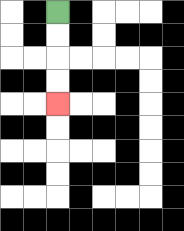{'start': '[2, 0]', 'end': '[2, 4]', 'path_directions': 'D,D,D,D', 'path_coordinates': '[[2, 0], [2, 1], [2, 2], [2, 3], [2, 4]]'}